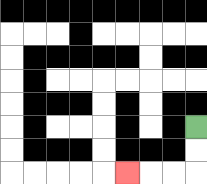{'start': '[8, 5]', 'end': '[5, 7]', 'path_directions': 'D,D,L,L,L', 'path_coordinates': '[[8, 5], [8, 6], [8, 7], [7, 7], [6, 7], [5, 7]]'}